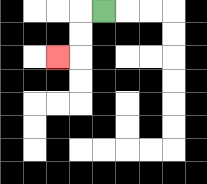{'start': '[4, 0]', 'end': '[2, 2]', 'path_directions': 'L,D,D,L', 'path_coordinates': '[[4, 0], [3, 0], [3, 1], [3, 2], [2, 2]]'}